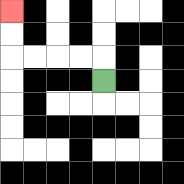{'start': '[4, 3]', 'end': '[0, 0]', 'path_directions': 'U,L,L,L,L,U,U', 'path_coordinates': '[[4, 3], [4, 2], [3, 2], [2, 2], [1, 2], [0, 2], [0, 1], [0, 0]]'}